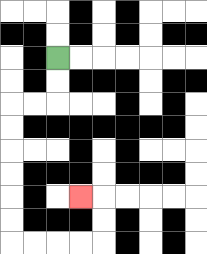{'start': '[2, 2]', 'end': '[3, 8]', 'path_directions': 'D,D,L,L,D,D,D,D,D,D,R,R,R,R,U,U,L', 'path_coordinates': '[[2, 2], [2, 3], [2, 4], [1, 4], [0, 4], [0, 5], [0, 6], [0, 7], [0, 8], [0, 9], [0, 10], [1, 10], [2, 10], [3, 10], [4, 10], [4, 9], [4, 8], [3, 8]]'}